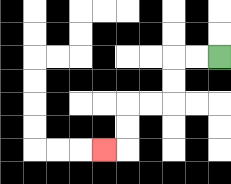{'start': '[9, 2]', 'end': '[4, 6]', 'path_directions': 'L,L,D,D,L,L,D,D,L', 'path_coordinates': '[[9, 2], [8, 2], [7, 2], [7, 3], [7, 4], [6, 4], [5, 4], [5, 5], [5, 6], [4, 6]]'}